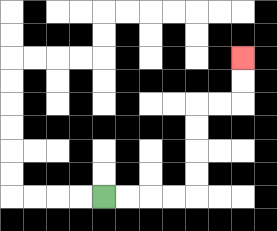{'start': '[4, 8]', 'end': '[10, 2]', 'path_directions': 'R,R,R,R,U,U,U,U,R,R,U,U', 'path_coordinates': '[[4, 8], [5, 8], [6, 8], [7, 8], [8, 8], [8, 7], [8, 6], [8, 5], [8, 4], [9, 4], [10, 4], [10, 3], [10, 2]]'}